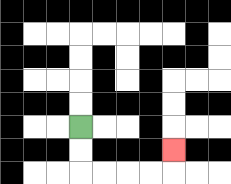{'start': '[3, 5]', 'end': '[7, 6]', 'path_directions': 'D,D,R,R,R,R,U', 'path_coordinates': '[[3, 5], [3, 6], [3, 7], [4, 7], [5, 7], [6, 7], [7, 7], [7, 6]]'}